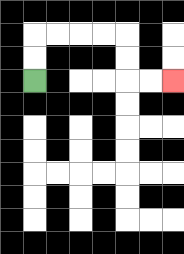{'start': '[1, 3]', 'end': '[7, 3]', 'path_directions': 'U,U,R,R,R,R,D,D,R,R', 'path_coordinates': '[[1, 3], [1, 2], [1, 1], [2, 1], [3, 1], [4, 1], [5, 1], [5, 2], [5, 3], [6, 3], [7, 3]]'}